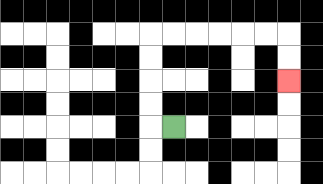{'start': '[7, 5]', 'end': '[12, 3]', 'path_directions': 'L,U,U,U,U,R,R,R,R,R,R,D,D', 'path_coordinates': '[[7, 5], [6, 5], [6, 4], [6, 3], [6, 2], [6, 1], [7, 1], [8, 1], [9, 1], [10, 1], [11, 1], [12, 1], [12, 2], [12, 3]]'}